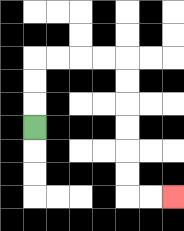{'start': '[1, 5]', 'end': '[7, 8]', 'path_directions': 'U,U,U,R,R,R,R,D,D,D,D,D,D,R,R', 'path_coordinates': '[[1, 5], [1, 4], [1, 3], [1, 2], [2, 2], [3, 2], [4, 2], [5, 2], [5, 3], [5, 4], [5, 5], [5, 6], [5, 7], [5, 8], [6, 8], [7, 8]]'}